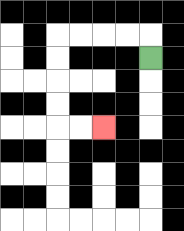{'start': '[6, 2]', 'end': '[4, 5]', 'path_directions': 'U,L,L,L,L,D,D,D,D,R,R', 'path_coordinates': '[[6, 2], [6, 1], [5, 1], [4, 1], [3, 1], [2, 1], [2, 2], [2, 3], [2, 4], [2, 5], [3, 5], [4, 5]]'}